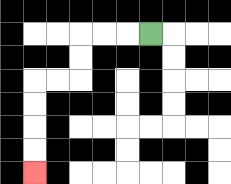{'start': '[6, 1]', 'end': '[1, 7]', 'path_directions': 'L,L,L,D,D,L,L,D,D,D,D', 'path_coordinates': '[[6, 1], [5, 1], [4, 1], [3, 1], [3, 2], [3, 3], [2, 3], [1, 3], [1, 4], [1, 5], [1, 6], [1, 7]]'}